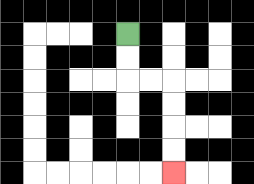{'start': '[5, 1]', 'end': '[7, 7]', 'path_directions': 'D,D,R,R,D,D,D,D', 'path_coordinates': '[[5, 1], [5, 2], [5, 3], [6, 3], [7, 3], [7, 4], [7, 5], [7, 6], [7, 7]]'}